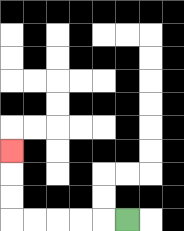{'start': '[5, 9]', 'end': '[0, 6]', 'path_directions': 'L,L,L,L,L,U,U,U', 'path_coordinates': '[[5, 9], [4, 9], [3, 9], [2, 9], [1, 9], [0, 9], [0, 8], [0, 7], [0, 6]]'}